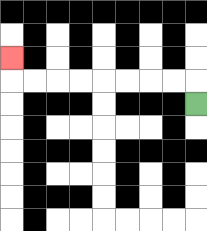{'start': '[8, 4]', 'end': '[0, 2]', 'path_directions': 'U,L,L,L,L,L,L,L,L,U', 'path_coordinates': '[[8, 4], [8, 3], [7, 3], [6, 3], [5, 3], [4, 3], [3, 3], [2, 3], [1, 3], [0, 3], [0, 2]]'}